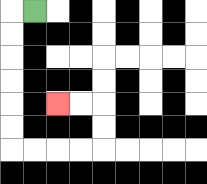{'start': '[1, 0]', 'end': '[2, 4]', 'path_directions': 'L,D,D,D,D,D,D,R,R,R,R,U,U,L,L', 'path_coordinates': '[[1, 0], [0, 0], [0, 1], [0, 2], [0, 3], [0, 4], [0, 5], [0, 6], [1, 6], [2, 6], [3, 6], [4, 6], [4, 5], [4, 4], [3, 4], [2, 4]]'}